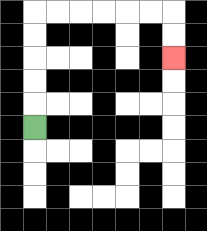{'start': '[1, 5]', 'end': '[7, 2]', 'path_directions': 'U,U,U,U,U,R,R,R,R,R,R,D,D', 'path_coordinates': '[[1, 5], [1, 4], [1, 3], [1, 2], [1, 1], [1, 0], [2, 0], [3, 0], [4, 0], [5, 0], [6, 0], [7, 0], [7, 1], [7, 2]]'}